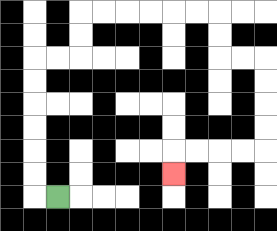{'start': '[2, 8]', 'end': '[7, 7]', 'path_directions': 'L,U,U,U,U,U,U,R,R,U,U,R,R,R,R,R,R,D,D,R,R,D,D,D,D,L,L,L,L,D', 'path_coordinates': '[[2, 8], [1, 8], [1, 7], [1, 6], [1, 5], [1, 4], [1, 3], [1, 2], [2, 2], [3, 2], [3, 1], [3, 0], [4, 0], [5, 0], [6, 0], [7, 0], [8, 0], [9, 0], [9, 1], [9, 2], [10, 2], [11, 2], [11, 3], [11, 4], [11, 5], [11, 6], [10, 6], [9, 6], [8, 6], [7, 6], [7, 7]]'}